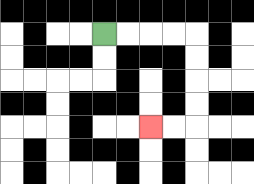{'start': '[4, 1]', 'end': '[6, 5]', 'path_directions': 'R,R,R,R,D,D,D,D,L,L', 'path_coordinates': '[[4, 1], [5, 1], [6, 1], [7, 1], [8, 1], [8, 2], [8, 3], [8, 4], [8, 5], [7, 5], [6, 5]]'}